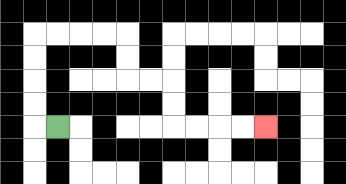{'start': '[2, 5]', 'end': '[11, 5]', 'path_directions': 'L,U,U,U,U,R,R,R,R,D,D,R,R,D,D,R,R,R,R', 'path_coordinates': '[[2, 5], [1, 5], [1, 4], [1, 3], [1, 2], [1, 1], [2, 1], [3, 1], [4, 1], [5, 1], [5, 2], [5, 3], [6, 3], [7, 3], [7, 4], [7, 5], [8, 5], [9, 5], [10, 5], [11, 5]]'}